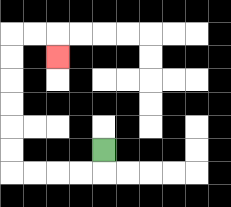{'start': '[4, 6]', 'end': '[2, 2]', 'path_directions': 'D,L,L,L,L,U,U,U,U,U,U,R,R,D', 'path_coordinates': '[[4, 6], [4, 7], [3, 7], [2, 7], [1, 7], [0, 7], [0, 6], [0, 5], [0, 4], [0, 3], [0, 2], [0, 1], [1, 1], [2, 1], [2, 2]]'}